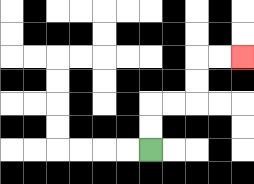{'start': '[6, 6]', 'end': '[10, 2]', 'path_directions': 'U,U,R,R,U,U,R,R', 'path_coordinates': '[[6, 6], [6, 5], [6, 4], [7, 4], [8, 4], [8, 3], [8, 2], [9, 2], [10, 2]]'}